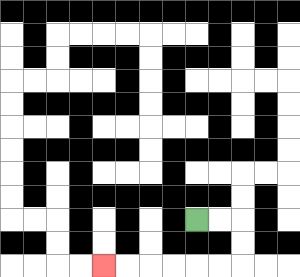{'start': '[8, 9]', 'end': '[4, 11]', 'path_directions': 'R,R,D,D,L,L,L,L,L,L', 'path_coordinates': '[[8, 9], [9, 9], [10, 9], [10, 10], [10, 11], [9, 11], [8, 11], [7, 11], [6, 11], [5, 11], [4, 11]]'}